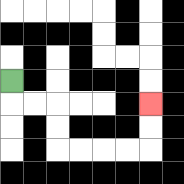{'start': '[0, 3]', 'end': '[6, 4]', 'path_directions': 'D,R,R,D,D,R,R,R,R,U,U', 'path_coordinates': '[[0, 3], [0, 4], [1, 4], [2, 4], [2, 5], [2, 6], [3, 6], [4, 6], [5, 6], [6, 6], [6, 5], [6, 4]]'}